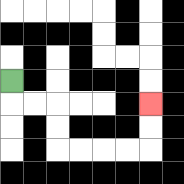{'start': '[0, 3]', 'end': '[6, 4]', 'path_directions': 'D,R,R,D,D,R,R,R,R,U,U', 'path_coordinates': '[[0, 3], [0, 4], [1, 4], [2, 4], [2, 5], [2, 6], [3, 6], [4, 6], [5, 6], [6, 6], [6, 5], [6, 4]]'}